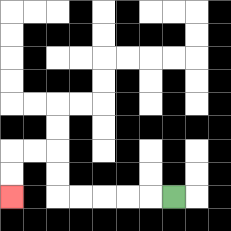{'start': '[7, 8]', 'end': '[0, 8]', 'path_directions': 'L,L,L,L,L,U,U,L,L,D,D', 'path_coordinates': '[[7, 8], [6, 8], [5, 8], [4, 8], [3, 8], [2, 8], [2, 7], [2, 6], [1, 6], [0, 6], [0, 7], [0, 8]]'}